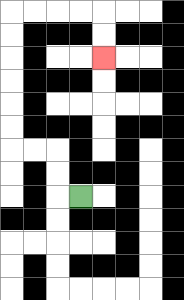{'start': '[3, 8]', 'end': '[4, 2]', 'path_directions': 'L,U,U,L,L,U,U,U,U,U,U,R,R,R,R,D,D', 'path_coordinates': '[[3, 8], [2, 8], [2, 7], [2, 6], [1, 6], [0, 6], [0, 5], [0, 4], [0, 3], [0, 2], [0, 1], [0, 0], [1, 0], [2, 0], [3, 0], [4, 0], [4, 1], [4, 2]]'}